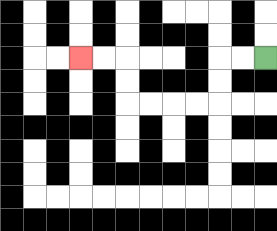{'start': '[11, 2]', 'end': '[3, 2]', 'path_directions': 'L,L,D,D,L,L,L,L,U,U,L,L', 'path_coordinates': '[[11, 2], [10, 2], [9, 2], [9, 3], [9, 4], [8, 4], [7, 4], [6, 4], [5, 4], [5, 3], [5, 2], [4, 2], [3, 2]]'}